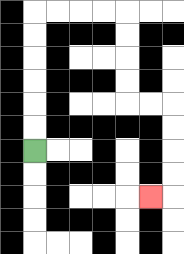{'start': '[1, 6]', 'end': '[6, 8]', 'path_directions': 'U,U,U,U,U,U,R,R,R,R,D,D,D,D,R,R,D,D,D,D,L', 'path_coordinates': '[[1, 6], [1, 5], [1, 4], [1, 3], [1, 2], [1, 1], [1, 0], [2, 0], [3, 0], [4, 0], [5, 0], [5, 1], [5, 2], [5, 3], [5, 4], [6, 4], [7, 4], [7, 5], [7, 6], [7, 7], [7, 8], [6, 8]]'}